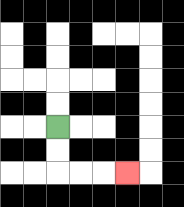{'start': '[2, 5]', 'end': '[5, 7]', 'path_directions': 'D,D,R,R,R', 'path_coordinates': '[[2, 5], [2, 6], [2, 7], [3, 7], [4, 7], [5, 7]]'}